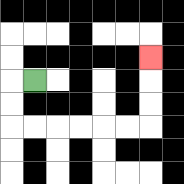{'start': '[1, 3]', 'end': '[6, 2]', 'path_directions': 'L,D,D,R,R,R,R,R,R,U,U,U', 'path_coordinates': '[[1, 3], [0, 3], [0, 4], [0, 5], [1, 5], [2, 5], [3, 5], [4, 5], [5, 5], [6, 5], [6, 4], [6, 3], [6, 2]]'}